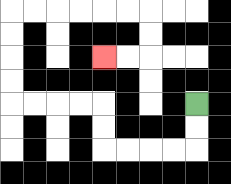{'start': '[8, 4]', 'end': '[4, 2]', 'path_directions': 'D,D,L,L,L,L,U,U,L,L,L,L,U,U,U,U,R,R,R,R,R,R,D,D,L,L', 'path_coordinates': '[[8, 4], [8, 5], [8, 6], [7, 6], [6, 6], [5, 6], [4, 6], [4, 5], [4, 4], [3, 4], [2, 4], [1, 4], [0, 4], [0, 3], [0, 2], [0, 1], [0, 0], [1, 0], [2, 0], [3, 0], [4, 0], [5, 0], [6, 0], [6, 1], [6, 2], [5, 2], [4, 2]]'}